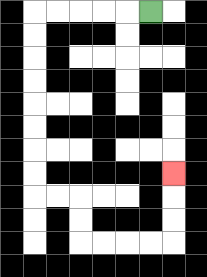{'start': '[6, 0]', 'end': '[7, 7]', 'path_directions': 'L,L,L,L,L,D,D,D,D,D,D,D,D,R,R,D,D,R,R,R,R,U,U,U', 'path_coordinates': '[[6, 0], [5, 0], [4, 0], [3, 0], [2, 0], [1, 0], [1, 1], [1, 2], [1, 3], [1, 4], [1, 5], [1, 6], [1, 7], [1, 8], [2, 8], [3, 8], [3, 9], [3, 10], [4, 10], [5, 10], [6, 10], [7, 10], [7, 9], [7, 8], [7, 7]]'}